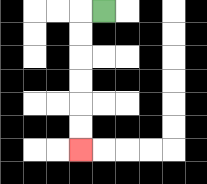{'start': '[4, 0]', 'end': '[3, 6]', 'path_directions': 'L,D,D,D,D,D,D', 'path_coordinates': '[[4, 0], [3, 0], [3, 1], [3, 2], [3, 3], [3, 4], [3, 5], [3, 6]]'}